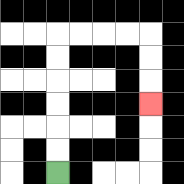{'start': '[2, 7]', 'end': '[6, 4]', 'path_directions': 'U,U,U,U,U,U,R,R,R,R,D,D,D', 'path_coordinates': '[[2, 7], [2, 6], [2, 5], [2, 4], [2, 3], [2, 2], [2, 1], [3, 1], [4, 1], [5, 1], [6, 1], [6, 2], [6, 3], [6, 4]]'}